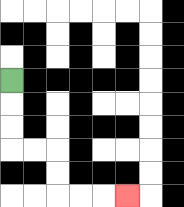{'start': '[0, 3]', 'end': '[5, 8]', 'path_directions': 'D,D,D,R,R,D,D,R,R,R', 'path_coordinates': '[[0, 3], [0, 4], [0, 5], [0, 6], [1, 6], [2, 6], [2, 7], [2, 8], [3, 8], [4, 8], [5, 8]]'}